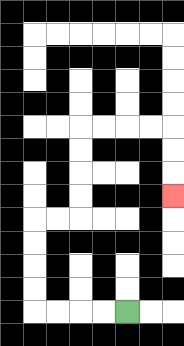{'start': '[5, 13]', 'end': '[7, 8]', 'path_directions': 'L,L,L,L,U,U,U,U,R,R,U,U,U,U,R,R,R,R,D,D,D', 'path_coordinates': '[[5, 13], [4, 13], [3, 13], [2, 13], [1, 13], [1, 12], [1, 11], [1, 10], [1, 9], [2, 9], [3, 9], [3, 8], [3, 7], [3, 6], [3, 5], [4, 5], [5, 5], [6, 5], [7, 5], [7, 6], [7, 7], [7, 8]]'}